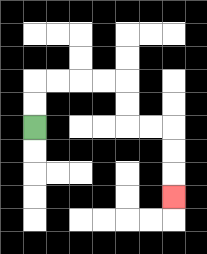{'start': '[1, 5]', 'end': '[7, 8]', 'path_directions': 'U,U,R,R,R,R,D,D,R,R,D,D,D', 'path_coordinates': '[[1, 5], [1, 4], [1, 3], [2, 3], [3, 3], [4, 3], [5, 3], [5, 4], [5, 5], [6, 5], [7, 5], [7, 6], [7, 7], [7, 8]]'}